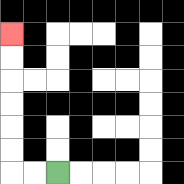{'start': '[2, 7]', 'end': '[0, 1]', 'path_directions': 'L,L,U,U,U,U,U,U', 'path_coordinates': '[[2, 7], [1, 7], [0, 7], [0, 6], [0, 5], [0, 4], [0, 3], [0, 2], [0, 1]]'}